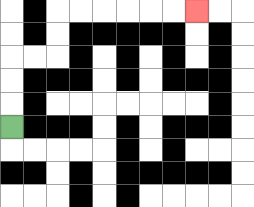{'start': '[0, 5]', 'end': '[8, 0]', 'path_directions': 'U,U,U,R,R,U,U,R,R,R,R,R,R', 'path_coordinates': '[[0, 5], [0, 4], [0, 3], [0, 2], [1, 2], [2, 2], [2, 1], [2, 0], [3, 0], [4, 0], [5, 0], [6, 0], [7, 0], [8, 0]]'}